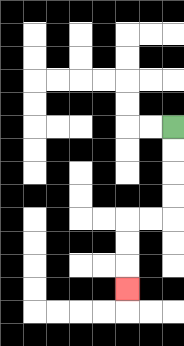{'start': '[7, 5]', 'end': '[5, 12]', 'path_directions': 'D,D,D,D,L,L,D,D,D', 'path_coordinates': '[[7, 5], [7, 6], [7, 7], [7, 8], [7, 9], [6, 9], [5, 9], [5, 10], [5, 11], [5, 12]]'}